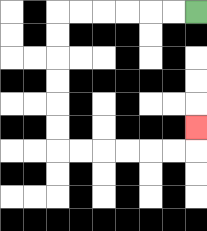{'start': '[8, 0]', 'end': '[8, 5]', 'path_directions': 'L,L,L,L,L,L,D,D,D,D,D,D,R,R,R,R,R,R,U', 'path_coordinates': '[[8, 0], [7, 0], [6, 0], [5, 0], [4, 0], [3, 0], [2, 0], [2, 1], [2, 2], [2, 3], [2, 4], [2, 5], [2, 6], [3, 6], [4, 6], [5, 6], [6, 6], [7, 6], [8, 6], [8, 5]]'}